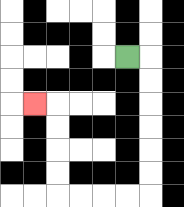{'start': '[5, 2]', 'end': '[1, 4]', 'path_directions': 'R,D,D,D,D,D,D,L,L,L,L,U,U,U,U,L', 'path_coordinates': '[[5, 2], [6, 2], [6, 3], [6, 4], [6, 5], [6, 6], [6, 7], [6, 8], [5, 8], [4, 8], [3, 8], [2, 8], [2, 7], [2, 6], [2, 5], [2, 4], [1, 4]]'}